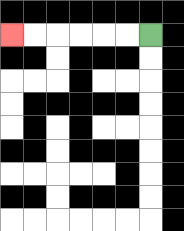{'start': '[6, 1]', 'end': '[0, 1]', 'path_directions': 'L,L,L,L,L,L', 'path_coordinates': '[[6, 1], [5, 1], [4, 1], [3, 1], [2, 1], [1, 1], [0, 1]]'}